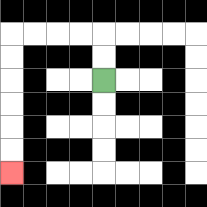{'start': '[4, 3]', 'end': '[0, 7]', 'path_directions': 'U,U,L,L,L,L,D,D,D,D,D,D', 'path_coordinates': '[[4, 3], [4, 2], [4, 1], [3, 1], [2, 1], [1, 1], [0, 1], [0, 2], [0, 3], [0, 4], [0, 5], [0, 6], [0, 7]]'}